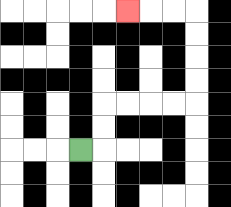{'start': '[3, 6]', 'end': '[5, 0]', 'path_directions': 'R,U,U,R,R,R,R,U,U,U,U,L,L,L', 'path_coordinates': '[[3, 6], [4, 6], [4, 5], [4, 4], [5, 4], [6, 4], [7, 4], [8, 4], [8, 3], [8, 2], [8, 1], [8, 0], [7, 0], [6, 0], [5, 0]]'}